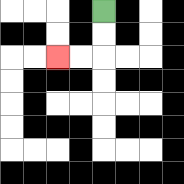{'start': '[4, 0]', 'end': '[2, 2]', 'path_directions': 'D,D,L,L', 'path_coordinates': '[[4, 0], [4, 1], [4, 2], [3, 2], [2, 2]]'}